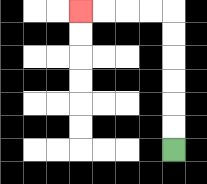{'start': '[7, 6]', 'end': '[3, 0]', 'path_directions': 'U,U,U,U,U,U,L,L,L,L', 'path_coordinates': '[[7, 6], [7, 5], [7, 4], [7, 3], [7, 2], [7, 1], [7, 0], [6, 0], [5, 0], [4, 0], [3, 0]]'}